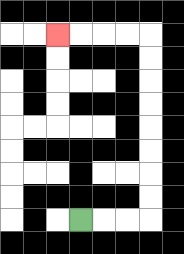{'start': '[3, 9]', 'end': '[2, 1]', 'path_directions': 'R,R,R,U,U,U,U,U,U,U,U,L,L,L,L', 'path_coordinates': '[[3, 9], [4, 9], [5, 9], [6, 9], [6, 8], [6, 7], [6, 6], [6, 5], [6, 4], [6, 3], [6, 2], [6, 1], [5, 1], [4, 1], [3, 1], [2, 1]]'}